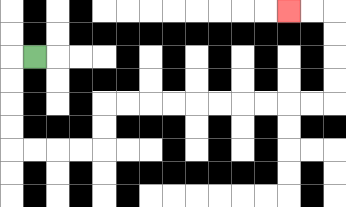{'start': '[1, 2]', 'end': '[12, 0]', 'path_directions': 'L,D,D,D,D,R,R,R,R,U,U,R,R,R,R,R,R,R,R,R,R,U,U,U,U,L,L', 'path_coordinates': '[[1, 2], [0, 2], [0, 3], [0, 4], [0, 5], [0, 6], [1, 6], [2, 6], [3, 6], [4, 6], [4, 5], [4, 4], [5, 4], [6, 4], [7, 4], [8, 4], [9, 4], [10, 4], [11, 4], [12, 4], [13, 4], [14, 4], [14, 3], [14, 2], [14, 1], [14, 0], [13, 0], [12, 0]]'}